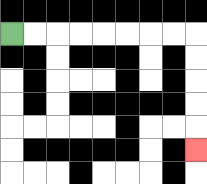{'start': '[0, 1]', 'end': '[8, 6]', 'path_directions': 'R,R,R,R,R,R,R,R,D,D,D,D,D', 'path_coordinates': '[[0, 1], [1, 1], [2, 1], [3, 1], [4, 1], [5, 1], [6, 1], [7, 1], [8, 1], [8, 2], [8, 3], [8, 4], [8, 5], [8, 6]]'}